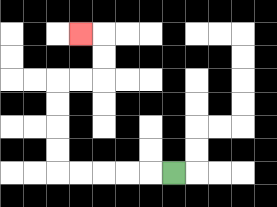{'start': '[7, 7]', 'end': '[3, 1]', 'path_directions': 'L,L,L,L,L,U,U,U,U,R,R,U,U,L', 'path_coordinates': '[[7, 7], [6, 7], [5, 7], [4, 7], [3, 7], [2, 7], [2, 6], [2, 5], [2, 4], [2, 3], [3, 3], [4, 3], [4, 2], [4, 1], [3, 1]]'}